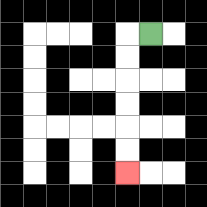{'start': '[6, 1]', 'end': '[5, 7]', 'path_directions': 'L,D,D,D,D,D,D', 'path_coordinates': '[[6, 1], [5, 1], [5, 2], [5, 3], [5, 4], [5, 5], [5, 6], [5, 7]]'}